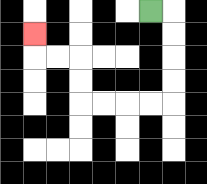{'start': '[6, 0]', 'end': '[1, 1]', 'path_directions': 'R,D,D,D,D,L,L,L,L,U,U,L,L,U', 'path_coordinates': '[[6, 0], [7, 0], [7, 1], [7, 2], [7, 3], [7, 4], [6, 4], [5, 4], [4, 4], [3, 4], [3, 3], [3, 2], [2, 2], [1, 2], [1, 1]]'}